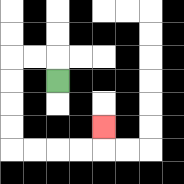{'start': '[2, 3]', 'end': '[4, 5]', 'path_directions': 'U,L,L,D,D,D,D,R,R,R,R,U', 'path_coordinates': '[[2, 3], [2, 2], [1, 2], [0, 2], [0, 3], [0, 4], [0, 5], [0, 6], [1, 6], [2, 6], [3, 6], [4, 6], [4, 5]]'}